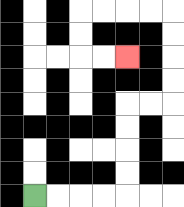{'start': '[1, 8]', 'end': '[5, 2]', 'path_directions': 'R,R,R,R,U,U,U,U,R,R,U,U,U,U,L,L,L,L,D,D,R,R', 'path_coordinates': '[[1, 8], [2, 8], [3, 8], [4, 8], [5, 8], [5, 7], [5, 6], [5, 5], [5, 4], [6, 4], [7, 4], [7, 3], [7, 2], [7, 1], [7, 0], [6, 0], [5, 0], [4, 0], [3, 0], [3, 1], [3, 2], [4, 2], [5, 2]]'}